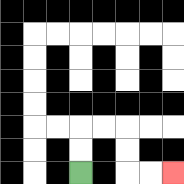{'start': '[3, 7]', 'end': '[7, 7]', 'path_directions': 'U,U,R,R,D,D,R,R', 'path_coordinates': '[[3, 7], [3, 6], [3, 5], [4, 5], [5, 5], [5, 6], [5, 7], [6, 7], [7, 7]]'}